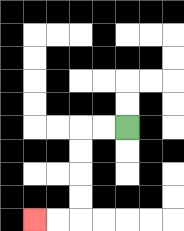{'start': '[5, 5]', 'end': '[1, 9]', 'path_directions': 'L,L,D,D,D,D,L,L', 'path_coordinates': '[[5, 5], [4, 5], [3, 5], [3, 6], [3, 7], [3, 8], [3, 9], [2, 9], [1, 9]]'}